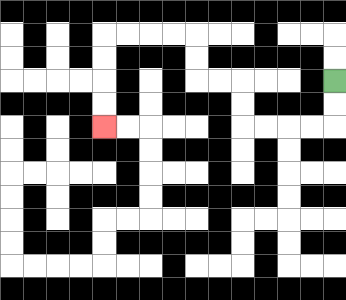{'start': '[14, 3]', 'end': '[4, 5]', 'path_directions': 'D,D,L,L,L,L,U,U,L,L,U,U,L,L,L,L,D,D,D,D', 'path_coordinates': '[[14, 3], [14, 4], [14, 5], [13, 5], [12, 5], [11, 5], [10, 5], [10, 4], [10, 3], [9, 3], [8, 3], [8, 2], [8, 1], [7, 1], [6, 1], [5, 1], [4, 1], [4, 2], [4, 3], [4, 4], [4, 5]]'}